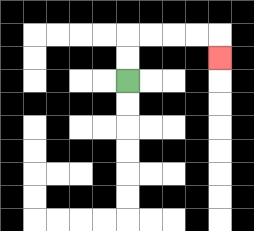{'start': '[5, 3]', 'end': '[9, 2]', 'path_directions': 'U,U,R,R,R,R,D', 'path_coordinates': '[[5, 3], [5, 2], [5, 1], [6, 1], [7, 1], [8, 1], [9, 1], [9, 2]]'}